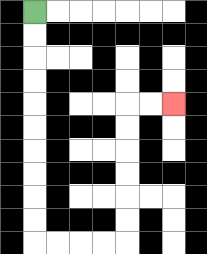{'start': '[1, 0]', 'end': '[7, 4]', 'path_directions': 'D,D,D,D,D,D,D,D,D,D,R,R,R,R,U,U,U,U,U,U,R,R', 'path_coordinates': '[[1, 0], [1, 1], [1, 2], [1, 3], [1, 4], [1, 5], [1, 6], [1, 7], [1, 8], [1, 9], [1, 10], [2, 10], [3, 10], [4, 10], [5, 10], [5, 9], [5, 8], [5, 7], [5, 6], [5, 5], [5, 4], [6, 4], [7, 4]]'}